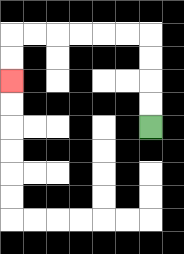{'start': '[6, 5]', 'end': '[0, 3]', 'path_directions': 'U,U,U,U,L,L,L,L,L,L,D,D', 'path_coordinates': '[[6, 5], [6, 4], [6, 3], [6, 2], [6, 1], [5, 1], [4, 1], [3, 1], [2, 1], [1, 1], [0, 1], [0, 2], [0, 3]]'}